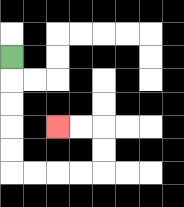{'start': '[0, 2]', 'end': '[2, 5]', 'path_directions': 'D,D,D,D,D,R,R,R,R,U,U,L,L', 'path_coordinates': '[[0, 2], [0, 3], [0, 4], [0, 5], [0, 6], [0, 7], [1, 7], [2, 7], [3, 7], [4, 7], [4, 6], [4, 5], [3, 5], [2, 5]]'}